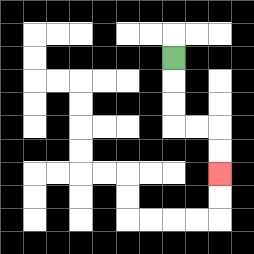{'start': '[7, 2]', 'end': '[9, 7]', 'path_directions': 'D,D,D,R,R,D,D', 'path_coordinates': '[[7, 2], [7, 3], [7, 4], [7, 5], [8, 5], [9, 5], [9, 6], [9, 7]]'}